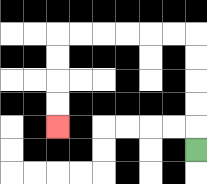{'start': '[8, 6]', 'end': '[2, 5]', 'path_directions': 'U,U,U,U,U,L,L,L,L,L,L,D,D,D,D', 'path_coordinates': '[[8, 6], [8, 5], [8, 4], [8, 3], [8, 2], [8, 1], [7, 1], [6, 1], [5, 1], [4, 1], [3, 1], [2, 1], [2, 2], [2, 3], [2, 4], [2, 5]]'}